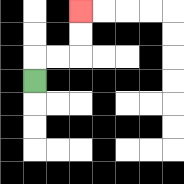{'start': '[1, 3]', 'end': '[3, 0]', 'path_directions': 'U,R,R,U,U', 'path_coordinates': '[[1, 3], [1, 2], [2, 2], [3, 2], [3, 1], [3, 0]]'}